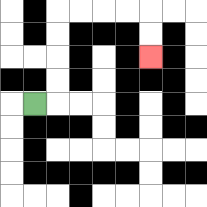{'start': '[1, 4]', 'end': '[6, 2]', 'path_directions': 'R,U,U,U,U,R,R,R,R,D,D', 'path_coordinates': '[[1, 4], [2, 4], [2, 3], [2, 2], [2, 1], [2, 0], [3, 0], [4, 0], [5, 0], [6, 0], [6, 1], [6, 2]]'}